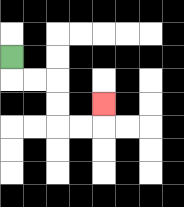{'start': '[0, 2]', 'end': '[4, 4]', 'path_directions': 'D,R,R,D,D,R,R,U', 'path_coordinates': '[[0, 2], [0, 3], [1, 3], [2, 3], [2, 4], [2, 5], [3, 5], [4, 5], [4, 4]]'}